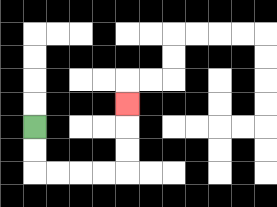{'start': '[1, 5]', 'end': '[5, 4]', 'path_directions': 'D,D,R,R,R,R,U,U,U', 'path_coordinates': '[[1, 5], [1, 6], [1, 7], [2, 7], [3, 7], [4, 7], [5, 7], [5, 6], [5, 5], [5, 4]]'}